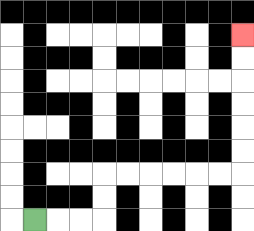{'start': '[1, 9]', 'end': '[10, 1]', 'path_directions': 'R,R,R,U,U,R,R,R,R,R,R,U,U,U,U,U,U', 'path_coordinates': '[[1, 9], [2, 9], [3, 9], [4, 9], [4, 8], [4, 7], [5, 7], [6, 7], [7, 7], [8, 7], [9, 7], [10, 7], [10, 6], [10, 5], [10, 4], [10, 3], [10, 2], [10, 1]]'}